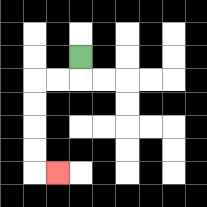{'start': '[3, 2]', 'end': '[2, 7]', 'path_directions': 'D,L,L,D,D,D,D,R', 'path_coordinates': '[[3, 2], [3, 3], [2, 3], [1, 3], [1, 4], [1, 5], [1, 6], [1, 7], [2, 7]]'}